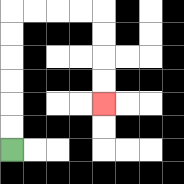{'start': '[0, 6]', 'end': '[4, 4]', 'path_directions': 'U,U,U,U,U,U,R,R,R,R,D,D,D,D', 'path_coordinates': '[[0, 6], [0, 5], [0, 4], [0, 3], [0, 2], [0, 1], [0, 0], [1, 0], [2, 0], [3, 0], [4, 0], [4, 1], [4, 2], [4, 3], [4, 4]]'}